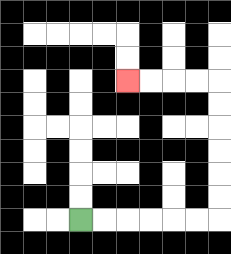{'start': '[3, 9]', 'end': '[5, 3]', 'path_directions': 'R,R,R,R,R,R,U,U,U,U,U,U,L,L,L,L', 'path_coordinates': '[[3, 9], [4, 9], [5, 9], [6, 9], [7, 9], [8, 9], [9, 9], [9, 8], [9, 7], [9, 6], [9, 5], [9, 4], [9, 3], [8, 3], [7, 3], [6, 3], [5, 3]]'}